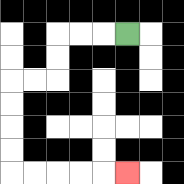{'start': '[5, 1]', 'end': '[5, 7]', 'path_directions': 'L,L,L,D,D,L,L,D,D,D,D,R,R,R,R,R', 'path_coordinates': '[[5, 1], [4, 1], [3, 1], [2, 1], [2, 2], [2, 3], [1, 3], [0, 3], [0, 4], [0, 5], [0, 6], [0, 7], [1, 7], [2, 7], [3, 7], [4, 7], [5, 7]]'}